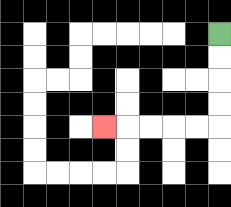{'start': '[9, 1]', 'end': '[4, 5]', 'path_directions': 'D,D,D,D,L,L,L,L,L', 'path_coordinates': '[[9, 1], [9, 2], [9, 3], [9, 4], [9, 5], [8, 5], [7, 5], [6, 5], [5, 5], [4, 5]]'}